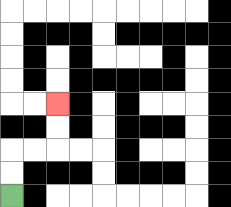{'start': '[0, 8]', 'end': '[2, 4]', 'path_directions': 'U,U,R,R,U,U', 'path_coordinates': '[[0, 8], [0, 7], [0, 6], [1, 6], [2, 6], [2, 5], [2, 4]]'}